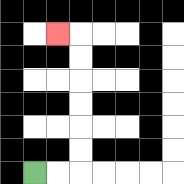{'start': '[1, 7]', 'end': '[2, 1]', 'path_directions': 'R,R,U,U,U,U,U,U,L', 'path_coordinates': '[[1, 7], [2, 7], [3, 7], [3, 6], [3, 5], [3, 4], [3, 3], [3, 2], [3, 1], [2, 1]]'}